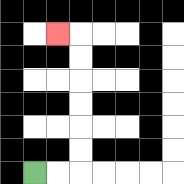{'start': '[1, 7]', 'end': '[2, 1]', 'path_directions': 'R,R,U,U,U,U,U,U,L', 'path_coordinates': '[[1, 7], [2, 7], [3, 7], [3, 6], [3, 5], [3, 4], [3, 3], [3, 2], [3, 1], [2, 1]]'}